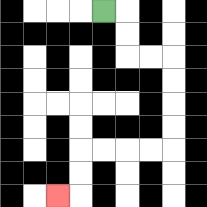{'start': '[4, 0]', 'end': '[2, 8]', 'path_directions': 'R,D,D,R,R,D,D,D,D,L,L,L,L,D,D,L', 'path_coordinates': '[[4, 0], [5, 0], [5, 1], [5, 2], [6, 2], [7, 2], [7, 3], [7, 4], [7, 5], [7, 6], [6, 6], [5, 6], [4, 6], [3, 6], [3, 7], [3, 8], [2, 8]]'}